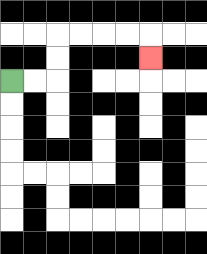{'start': '[0, 3]', 'end': '[6, 2]', 'path_directions': 'R,R,U,U,R,R,R,R,D', 'path_coordinates': '[[0, 3], [1, 3], [2, 3], [2, 2], [2, 1], [3, 1], [4, 1], [5, 1], [6, 1], [6, 2]]'}